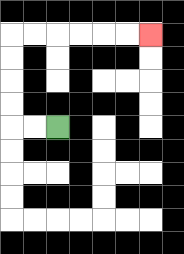{'start': '[2, 5]', 'end': '[6, 1]', 'path_directions': 'L,L,U,U,U,U,R,R,R,R,R,R', 'path_coordinates': '[[2, 5], [1, 5], [0, 5], [0, 4], [0, 3], [0, 2], [0, 1], [1, 1], [2, 1], [3, 1], [4, 1], [5, 1], [6, 1]]'}